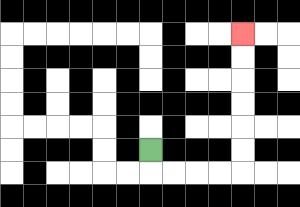{'start': '[6, 6]', 'end': '[10, 1]', 'path_directions': 'D,R,R,R,R,U,U,U,U,U,U', 'path_coordinates': '[[6, 6], [6, 7], [7, 7], [8, 7], [9, 7], [10, 7], [10, 6], [10, 5], [10, 4], [10, 3], [10, 2], [10, 1]]'}